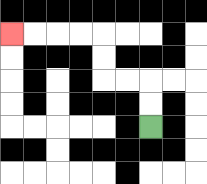{'start': '[6, 5]', 'end': '[0, 1]', 'path_directions': 'U,U,L,L,U,U,L,L,L,L', 'path_coordinates': '[[6, 5], [6, 4], [6, 3], [5, 3], [4, 3], [4, 2], [4, 1], [3, 1], [2, 1], [1, 1], [0, 1]]'}